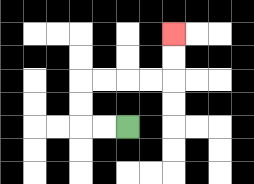{'start': '[5, 5]', 'end': '[7, 1]', 'path_directions': 'L,L,U,U,R,R,R,R,U,U', 'path_coordinates': '[[5, 5], [4, 5], [3, 5], [3, 4], [3, 3], [4, 3], [5, 3], [6, 3], [7, 3], [7, 2], [7, 1]]'}